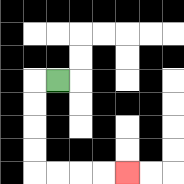{'start': '[2, 3]', 'end': '[5, 7]', 'path_directions': 'L,D,D,D,D,R,R,R,R', 'path_coordinates': '[[2, 3], [1, 3], [1, 4], [1, 5], [1, 6], [1, 7], [2, 7], [3, 7], [4, 7], [5, 7]]'}